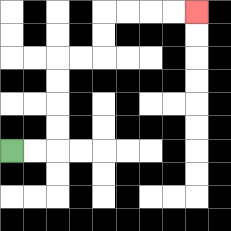{'start': '[0, 6]', 'end': '[8, 0]', 'path_directions': 'R,R,U,U,U,U,R,R,U,U,R,R,R,R', 'path_coordinates': '[[0, 6], [1, 6], [2, 6], [2, 5], [2, 4], [2, 3], [2, 2], [3, 2], [4, 2], [4, 1], [4, 0], [5, 0], [6, 0], [7, 0], [8, 0]]'}